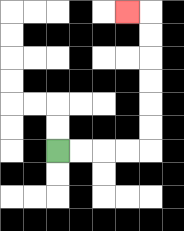{'start': '[2, 6]', 'end': '[5, 0]', 'path_directions': 'R,R,R,R,U,U,U,U,U,U,L', 'path_coordinates': '[[2, 6], [3, 6], [4, 6], [5, 6], [6, 6], [6, 5], [6, 4], [6, 3], [6, 2], [6, 1], [6, 0], [5, 0]]'}